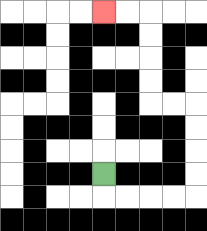{'start': '[4, 7]', 'end': '[4, 0]', 'path_directions': 'D,R,R,R,R,U,U,U,U,L,L,U,U,U,U,L,L', 'path_coordinates': '[[4, 7], [4, 8], [5, 8], [6, 8], [7, 8], [8, 8], [8, 7], [8, 6], [8, 5], [8, 4], [7, 4], [6, 4], [6, 3], [6, 2], [6, 1], [6, 0], [5, 0], [4, 0]]'}